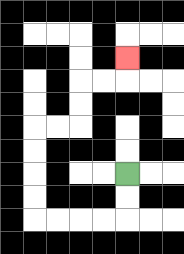{'start': '[5, 7]', 'end': '[5, 2]', 'path_directions': 'D,D,L,L,L,L,U,U,U,U,R,R,U,U,R,R,U', 'path_coordinates': '[[5, 7], [5, 8], [5, 9], [4, 9], [3, 9], [2, 9], [1, 9], [1, 8], [1, 7], [1, 6], [1, 5], [2, 5], [3, 5], [3, 4], [3, 3], [4, 3], [5, 3], [5, 2]]'}